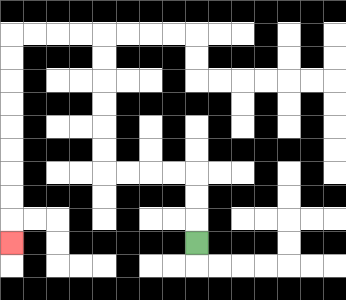{'start': '[8, 10]', 'end': '[0, 10]', 'path_directions': 'U,U,U,L,L,L,L,U,U,U,U,U,U,L,L,L,L,D,D,D,D,D,D,D,D,D', 'path_coordinates': '[[8, 10], [8, 9], [8, 8], [8, 7], [7, 7], [6, 7], [5, 7], [4, 7], [4, 6], [4, 5], [4, 4], [4, 3], [4, 2], [4, 1], [3, 1], [2, 1], [1, 1], [0, 1], [0, 2], [0, 3], [0, 4], [0, 5], [0, 6], [0, 7], [0, 8], [0, 9], [0, 10]]'}